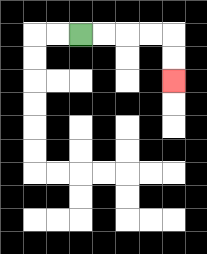{'start': '[3, 1]', 'end': '[7, 3]', 'path_directions': 'R,R,R,R,D,D', 'path_coordinates': '[[3, 1], [4, 1], [5, 1], [6, 1], [7, 1], [7, 2], [7, 3]]'}